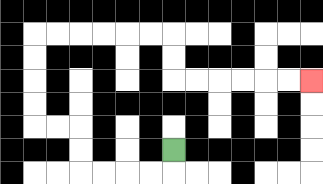{'start': '[7, 6]', 'end': '[13, 3]', 'path_directions': 'D,L,L,L,L,U,U,L,L,U,U,U,U,R,R,R,R,R,R,D,D,R,R,R,R,R,R', 'path_coordinates': '[[7, 6], [7, 7], [6, 7], [5, 7], [4, 7], [3, 7], [3, 6], [3, 5], [2, 5], [1, 5], [1, 4], [1, 3], [1, 2], [1, 1], [2, 1], [3, 1], [4, 1], [5, 1], [6, 1], [7, 1], [7, 2], [7, 3], [8, 3], [9, 3], [10, 3], [11, 3], [12, 3], [13, 3]]'}